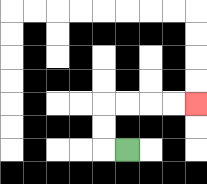{'start': '[5, 6]', 'end': '[8, 4]', 'path_directions': 'L,U,U,R,R,R,R', 'path_coordinates': '[[5, 6], [4, 6], [4, 5], [4, 4], [5, 4], [6, 4], [7, 4], [8, 4]]'}